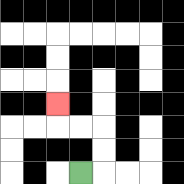{'start': '[3, 7]', 'end': '[2, 4]', 'path_directions': 'R,U,U,L,L,U', 'path_coordinates': '[[3, 7], [4, 7], [4, 6], [4, 5], [3, 5], [2, 5], [2, 4]]'}